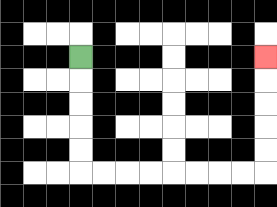{'start': '[3, 2]', 'end': '[11, 2]', 'path_directions': 'D,D,D,D,D,R,R,R,R,R,R,R,R,U,U,U,U,U', 'path_coordinates': '[[3, 2], [3, 3], [3, 4], [3, 5], [3, 6], [3, 7], [4, 7], [5, 7], [6, 7], [7, 7], [8, 7], [9, 7], [10, 7], [11, 7], [11, 6], [11, 5], [11, 4], [11, 3], [11, 2]]'}